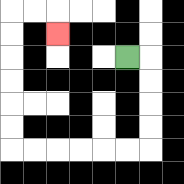{'start': '[5, 2]', 'end': '[2, 1]', 'path_directions': 'R,D,D,D,D,L,L,L,L,L,L,U,U,U,U,U,U,R,R,D', 'path_coordinates': '[[5, 2], [6, 2], [6, 3], [6, 4], [6, 5], [6, 6], [5, 6], [4, 6], [3, 6], [2, 6], [1, 6], [0, 6], [0, 5], [0, 4], [0, 3], [0, 2], [0, 1], [0, 0], [1, 0], [2, 0], [2, 1]]'}